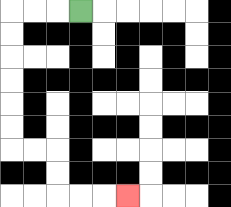{'start': '[3, 0]', 'end': '[5, 8]', 'path_directions': 'L,L,L,D,D,D,D,D,D,R,R,D,D,R,R,R', 'path_coordinates': '[[3, 0], [2, 0], [1, 0], [0, 0], [0, 1], [0, 2], [0, 3], [0, 4], [0, 5], [0, 6], [1, 6], [2, 6], [2, 7], [2, 8], [3, 8], [4, 8], [5, 8]]'}